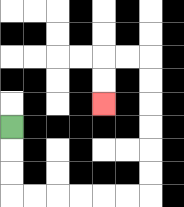{'start': '[0, 5]', 'end': '[4, 4]', 'path_directions': 'D,D,D,R,R,R,R,R,R,U,U,U,U,U,U,L,L,D,D', 'path_coordinates': '[[0, 5], [0, 6], [0, 7], [0, 8], [1, 8], [2, 8], [3, 8], [4, 8], [5, 8], [6, 8], [6, 7], [6, 6], [6, 5], [6, 4], [6, 3], [6, 2], [5, 2], [4, 2], [4, 3], [4, 4]]'}